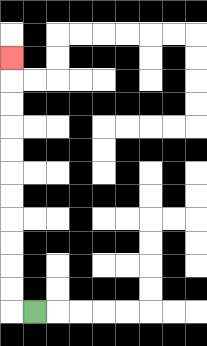{'start': '[1, 13]', 'end': '[0, 2]', 'path_directions': 'L,U,U,U,U,U,U,U,U,U,U,U', 'path_coordinates': '[[1, 13], [0, 13], [0, 12], [0, 11], [0, 10], [0, 9], [0, 8], [0, 7], [0, 6], [0, 5], [0, 4], [0, 3], [0, 2]]'}